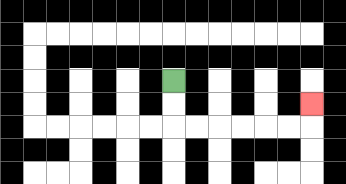{'start': '[7, 3]', 'end': '[13, 4]', 'path_directions': 'D,D,R,R,R,R,R,R,U', 'path_coordinates': '[[7, 3], [7, 4], [7, 5], [8, 5], [9, 5], [10, 5], [11, 5], [12, 5], [13, 5], [13, 4]]'}